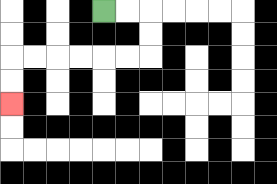{'start': '[4, 0]', 'end': '[0, 4]', 'path_directions': 'R,R,D,D,L,L,L,L,L,L,D,D', 'path_coordinates': '[[4, 0], [5, 0], [6, 0], [6, 1], [6, 2], [5, 2], [4, 2], [3, 2], [2, 2], [1, 2], [0, 2], [0, 3], [0, 4]]'}